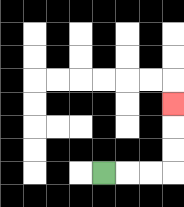{'start': '[4, 7]', 'end': '[7, 4]', 'path_directions': 'R,R,R,U,U,U', 'path_coordinates': '[[4, 7], [5, 7], [6, 7], [7, 7], [7, 6], [7, 5], [7, 4]]'}